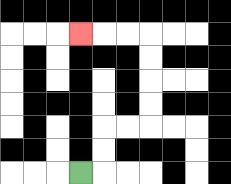{'start': '[3, 7]', 'end': '[3, 1]', 'path_directions': 'R,U,U,R,R,U,U,U,U,L,L,L', 'path_coordinates': '[[3, 7], [4, 7], [4, 6], [4, 5], [5, 5], [6, 5], [6, 4], [6, 3], [6, 2], [6, 1], [5, 1], [4, 1], [3, 1]]'}